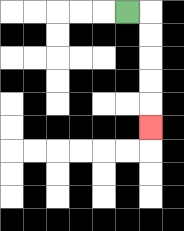{'start': '[5, 0]', 'end': '[6, 5]', 'path_directions': 'R,D,D,D,D,D', 'path_coordinates': '[[5, 0], [6, 0], [6, 1], [6, 2], [6, 3], [6, 4], [6, 5]]'}